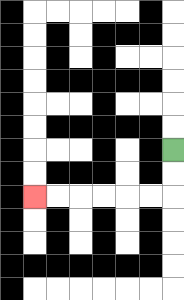{'start': '[7, 6]', 'end': '[1, 8]', 'path_directions': 'D,D,L,L,L,L,L,L', 'path_coordinates': '[[7, 6], [7, 7], [7, 8], [6, 8], [5, 8], [4, 8], [3, 8], [2, 8], [1, 8]]'}